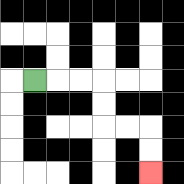{'start': '[1, 3]', 'end': '[6, 7]', 'path_directions': 'R,R,R,D,D,R,R,D,D', 'path_coordinates': '[[1, 3], [2, 3], [3, 3], [4, 3], [4, 4], [4, 5], [5, 5], [6, 5], [6, 6], [6, 7]]'}